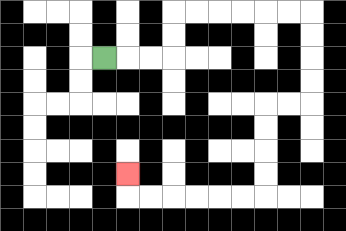{'start': '[4, 2]', 'end': '[5, 7]', 'path_directions': 'R,R,R,U,U,R,R,R,R,R,R,D,D,D,D,L,L,D,D,D,D,L,L,L,L,L,L,U', 'path_coordinates': '[[4, 2], [5, 2], [6, 2], [7, 2], [7, 1], [7, 0], [8, 0], [9, 0], [10, 0], [11, 0], [12, 0], [13, 0], [13, 1], [13, 2], [13, 3], [13, 4], [12, 4], [11, 4], [11, 5], [11, 6], [11, 7], [11, 8], [10, 8], [9, 8], [8, 8], [7, 8], [6, 8], [5, 8], [5, 7]]'}